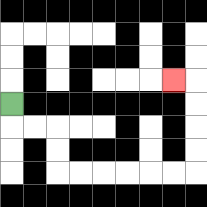{'start': '[0, 4]', 'end': '[7, 3]', 'path_directions': 'D,R,R,D,D,R,R,R,R,R,R,U,U,U,U,L', 'path_coordinates': '[[0, 4], [0, 5], [1, 5], [2, 5], [2, 6], [2, 7], [3, 7], [4, 7], [5, 7], [6, 7], [7, 7], [8, 7], [8, 6], [8, 5], [8, 4], [8, 3], [7, 3]]'}